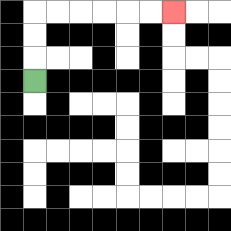{'start': '[1, 3]', 'end': '[7, 0]', 'path_directions': 'U,U,U,R,R,R,R,R,R', 'path_coordinates': '[[1, 3], [1, 2], [1, 1], [1, 0], [2, 0], [3, 0], [4, 0], [5, 0], [6, 0], [7, 0]]'}